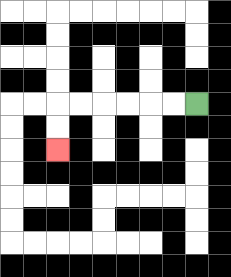{'start': '[8, 4]', 'end': '[2, 6]', 'path_directions': 'L,L,L,L,L,L,D,D', 'path_coordinates': '[[8, 4], [7, 4], [6, 4], [5, 4], [4, 4], [3, 4], [2, 4], [2, 5], [2, 6]]'}